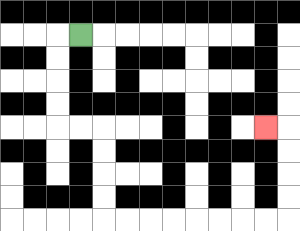{'start': '[3, 1]', 'end': '[11, 5]', 'path_directions': 'L,D,D,D,D,R,R,D,D,D,D,R,R,R,R,R,R,R,R,U,U,U,U,L', 'path_coordinates': '[[3, 1], [2, 1], [2, 2], [2, 3], [2, 4], [2, 5], [3, 5], [4, 5], [4, 6], [4, 7], [4, 8], [4, 9], [5, 9], [6, 9], [7, 9], [8, 9], [9, 9], [10, 9], [11, 9], [12, 9], [12, 8], [12, 7], [12, 6], [12, 5], [11, 5]]'}